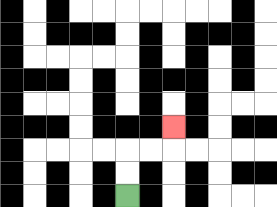{'start': '[5, 8]', 'end': '[7, 5]', 'path_directions': 'U,U,R,R,U', 'path_coordinates': '[[5, 8], [5, 7], [5, 6], [6, 6], [7, 6], [7, 5]]'}